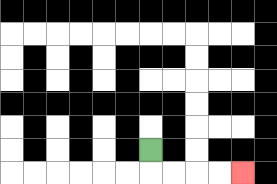{'start': '[6, 6]', 'end': '[10, 7]', 'path_directions': 'D,R,R,R,R', 'path_coordinates': '[[6, 6], [6, 7], [7, 7], [8, 7], [9, 7], [10, 7]]'}